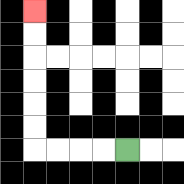{'start': '[5, 6]', 'end': '[1, 0]', 'path_directions': 'L,L,L,L,U,U,U,U,U,U', 'path_coordinates': '[[5, 6], [4, 6], [3, 6], [2, 6], [1, 6], [1, 5], [1, 4], [1, 3], [1, 2], [1, 1], [1, 0]]'}